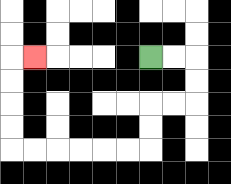{'start': '[6, 2]', 'end': '[1, 2]', 'path_directions': 'R,R,D,D,L,L,D,D,L,L,L,L,L,L,U,U,U,U,R', 'path_coordinates': '[[6, 2], [7, 2], [8, 2], [8, 3], [8, 4], [7, 4], [6, 4], [6, 5], [6, 6], [5, 6], [4, 6], [3, 6], [2, 6], [1, 6], [0, 6], [0, 5], [0, 4], [0, 3], [0, 2], [1, 2]]'}